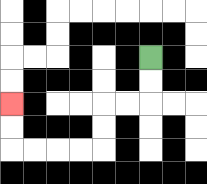{'start': '[6, 2]', 'end': '[0, 4]', 'path_directions': 'D,D,L,L,D,D,L,L,L,L,U,U', 'path_coordinates': '[[6, 2], [6, 3], [6, 4], [5, 4], [4, 4], [4, 5], [4, 6], [3, 6], [2, 6], [1, 6], [0, 6], [0, 5], [0, 4]]'}